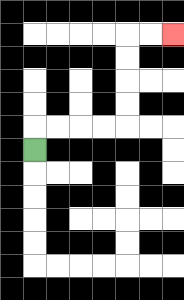{'start': '[1, 6]', 'end': '[7, 1]', 'path_directions': 'U,R,R,R,R,U,U,U,U,R,R', 'path_coordinates': '[[1, 6], [1, 5], [2, 5], [3, 5], [4, 5], [5, 5], [5, 4], [5, 3], [5, 2], [5, 1], [6, 1], [7, 1]]'}